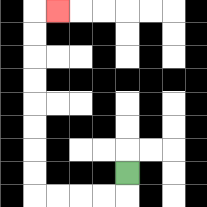{'start': '[5, 7]', 'end': '[2, 0]', 'path_directions': 'D,L,L,L,L,U,U,U,U,U,U,U,U,R', 'path_coordinates': '[[5, 7], [5, 8], [4, 8], [3, 8], [2, 8], [1, 8], [1, 7], [1, 6], [1, 5], [1, 4], [1, 3], [1, 2], [1, 1], [1, 0], [2, 0]]'}